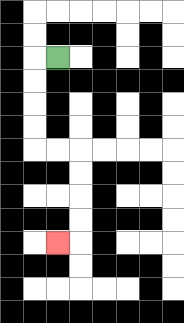{'start': '[2, 2]', 'end': '[2, 10]', 'path_directions': 'L,D,D,D,D,R,R,D,D,D,D,L', 'path_coordinates': '[[2, 2], [1, 2], [1, 3], [1, 4], [1, 5], [1, 6], [2, 6], [3, 6], [3, 7], [3, 8], [3, 9], [3, 10], [2, 10]]'}